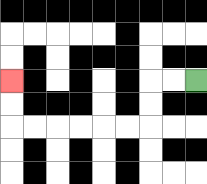{'start': '[8, 3]', 'end': '[0, 3]', 'path_directions': 'L,L,D,D,L,L,L,L,L,L,U,U', 'path_coordinates': '[[8, 3], [7, 3], [6, 3], [6, 4], [6, 5], [5, 5], [4, 5], [3, 5], [2, 5], [1, 5], [0, 5], [0, 4], [0, 3]]'}